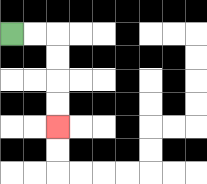{'start': '[0, 1]', 'end': '[2, 5]', 'path_directions': 'R,R,D,D,D,D', 'path_coordinates': '[[0, 1], [1, 1], [2, 1], [2, 2], [2, 3], [2, 4], [2, 5]]'}